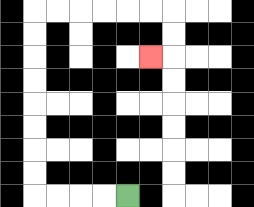{'start': '[5, 8]', 'end': '[6, 2]', 'path_directions': 'L,L,L,L,U,U,U,U,U,U,U,U,R,R,R,R,R,R,D,D,L', 'path_coordinates': '[[5, 8], [4, 8], [3, 8], [2, 8], [1, 8], [1, 7], [1, 6], [1, 5], [1, 4], [1, 3], [1, 2], [1, 1], [1, 0], [2, 0], [3, 0], [4, 0], [5, 0], [6, 0], [7, 0], [7, 1], [7, 2], [6, 2]]'}